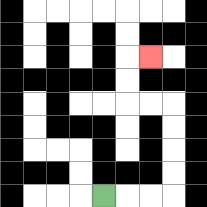{'start': '[4, 8]', 'end': '[6, 2]', 'path_directions': 'R,R,R,U,U,U,U,L,L,U,U,R', 'path_coordinates': '[[4, 8], [5, 8], [6, 8], [7, 8], [7, 7], [7, 6], [7, 5], [7, 4], [6, 4], [5, 4], [5, 3], [5, 2], [6, 2]]'}